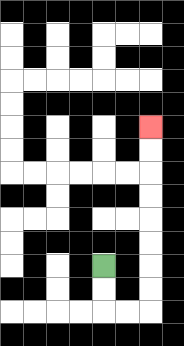{'start': '[4, 11]', 'end': '[6, 5]', 'path_directions': 'D,D,R,R,U,U,U,U,U,U,U,U', 'path_coordinates': '[[4, 11], [4, 12], [4, 13], [5, 13], [6, 13], [6, 12], [6, 11], [6, 10], [6, 9], [6, 8], [6, 7], [6, 6], [6, 5]]'}